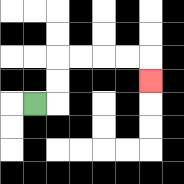{'start': '[1, 4]', 'end': '[6, 3]', 'path_directions': 'R,U,U,R,R,R,R,D', 'path_coordinates': '[[1, 4], [2, 4], [2, 3], [2, 2], [3, 2], [4, 2], [5, 2], [6, 2], [6, 3]]'}